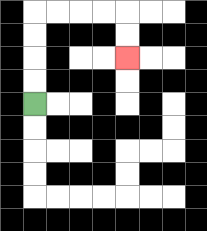{'start': '[1, 4]', 'end': '[5, 2]', 'path_directions': 'U,U,U,U,R,R,R,R,D,D', 'path_coordinates': '[[1, 4], [1, 3], [1, 2], [1, 1], [1, 0], [2, 0], [3, 0], [4, 0], [5, 0], [5, 1], [5, 2]]'}